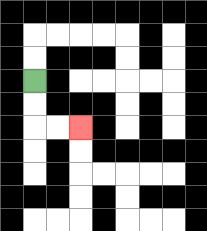{'start': '[1, 3]', 'end': '[3, 5]', 'path_directions': 'D,D,R,R', 'path_coordinates': '[[1, 3], [1, 4], [1, 5], [2, 5], [3, 5]]'}